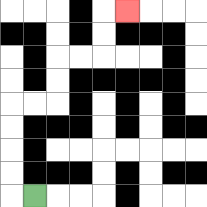{'start': '[1, 8]', 'end': '[5, 0]', 'path_directions': 'L,U,U,U,U,R,R,U,U,R,R,U,U,R', 'path_coordinates': '[[1, 8], [0, 8], [0, 7], [0, 6], [0, 5], [0, 4], [1, 4], [2, 4], [2, 3], [2, 2], [3, 2], [4, 2], [4, 1], [4, 0], [5, 0]]'}